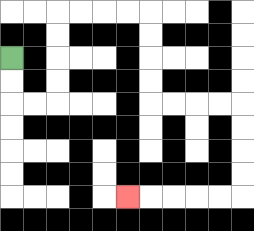{'start': '[0, 2]', 'end': '[5, 8]', 'path_directions': 'D,D,R,R,U,U,U,U,R,R,R,R,D,D,D,D,R,R,R,R,D,D,D,D,L,L,L,L,L', 'path_coordinates': '[[0, 2], [0, 3], [0, 4], [1, 4], [2, 4], [2, 3], [2, 2], [2, 1], [2, 0], [3, 0], [4, 0], [5, 0], [6, 0], [6, 1], [6, 2], [6, 3], [6, 4], [7, 4], [8, 4], [9, 4], [10, 4], [10, 5], [10, 6], [10, 7], [10, 8], [9, 8], [8, 8], [7, 8], [6, 8], [5, 8]]'}